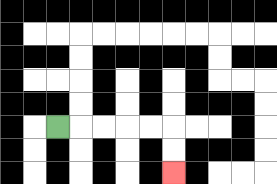{'start': '[2, 5]', 'end': '[7, 7]', 'path_directions': 'R,R,R,R,R,D,D', 'path_coordinates': '[[2, 5], [3, 5], [4, 5], [5, 5], [6, 5], [7, 5], [7, 6], [7, 7]]'}